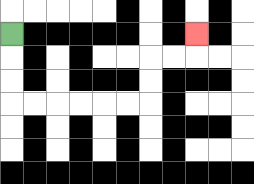{'start': '[0, 1]', 'end': '[8, 1]', 'path_directions': 'D,D,D,R,R,R,R,R,R,U,U,R,R,U', 'path_coordinates': '[[0, 1], [0, 2], [0, 3], [0, 4], [1, 4], [2, 4], [3, 4], [4, 4], [5, 4], [6, 4], [6, 3], [6, 2], [7, 2], [8, 2], [8, 1]]'}